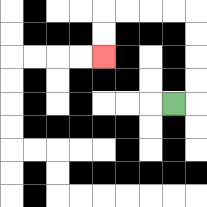{'start': '[7, 4]', 'end': '[4, 2]', 'path_directions': 'R,U,U,U,U,L,L,L,L,D,D', 'path_coordinates': '[[7, 4], [8, 4], [8, 3], [8, 2], [8, 1], [8, 0], [7, 0], [6, 0], [5, 0], [4, 0], [4, 1], [4, 2]]'}